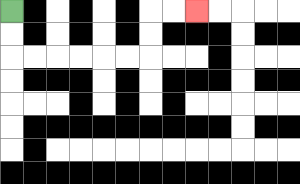{'start': '[0, 0]', 'end': '[8, 0]', 'path_directions': 'D,D,R,R,R,R,R,R,U,U,R,R', 'path_coordinates': '[[0, 0], [0, 1], [0, 2], [1, 2], [2, 2], [3, 2], [4, 2], [5, 2], [6, 2], [6, 1], [6, 0], [7, 0], [8, 0]]'}